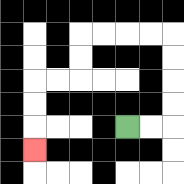{'start': '[5, 5]', 'end': '[1, 6]', 'path_directions': 'R,R,U,U,U,U,L,L,L,L,D,D,L,L,D,D,D', 'path_coordinates': '[[5, 5], [6, 5], [7, 5], [7, 4], [7, 3], [7, 2], [7, 1], [6, 1], [5, 1], [4, 1], [3, 1], [3, 2], [3, 3], [2, 3], [1, 3], [1, 4], [1, 5], [1, 6]]'}